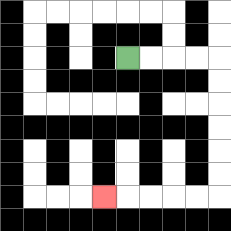{'start': '[5, 2]', 'end': '[4, 8]', 'path_directions': 'R,R,R,R,D,D,D,D,D,D,L,L,L,L,L', 'path_coordinates': '[[5, 2], [6, 2], [7, 2], [8, 2], [9, 2], [9, 3], [9, 4], [9, 5], [9, 6], [9, 7], [9, 8], [8, 8], [7, 8], [6, 8], [5, 8], [4, 8]]'}